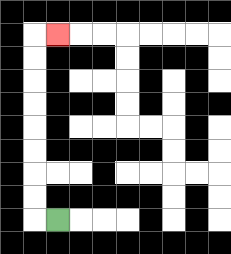{'start': '[2, 9]', 'end': '[2, 1]', 'path_directions': 'L,U,U,U,U,U,U,U,U,R', 'path_coordinates': '[[2, 9], [1, 9], [1, 8], [1, 7], [1, 6], [1, 5], [1, 4], [1, 3], [1, 2], [1, 1], [2, 1]]'}